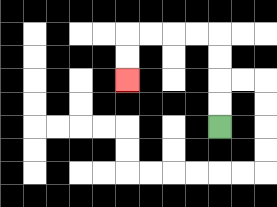{'start': '[9, 5]', 'end': '[5, 3]', 'path_directions': 'U,U,U,U,L,L,L,L,D,D', 'path_coordinates': '[[9, 5], [9, 4], [9, 3], [9, 2], [9, 1], [8, 1], [7, 1], [6, 1], [5, 1], [5, 2], [5, 3]]'}